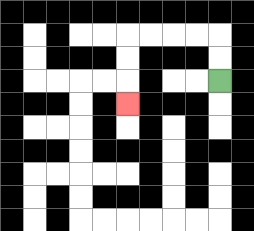{'start': '[9, 3]', 'end': '[5, 4]', 'path_directions': 'U,U,L,L,L,L,D,D,D', 'path_coordinates': '[[9, 3], [9, 2], [9, 1], [8, 1], [7, 1], [6, 1], [5, 1], [5, 2], [5, 3], [5, 4]]'}